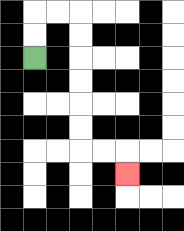{'start': '[1, 2]', 'end': '[5, 7]', 'path_directions': 'U,U,R,R,D,D,D,D,D,D,R,R,D', 'path_coordinates': '[[1, 2], [1, 1], [1, 0], [2, 0], [3, 0], [3, 1], [3, 2], [3, 3], [3, 4], [3, 5], [3, 6], [4, 6], [5, 6], [5, 7]]'}